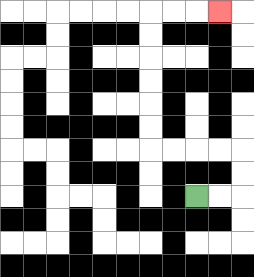{'start': '[8, 8]', 'end': '[9, 0]', 'path_directions': 'R,R,U,U,L,L,L,L,U,U,U,U,U,U,R,R,R', 'path_coordinates': '[[8, 8], [9, 8], [10, 8], [10, 7], [10, 6], [9, 6], [8, 6], [7, 6], [6, 6], [6, 5], [6, 4], [6, 3], [6, 2], [6, 1], [6, 0], [7, 0], [8, 0], [9, 0]]'}